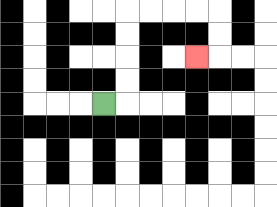{'start': '[4, 4]', 'end': '[8, 2]', 'path_directions': 'R,U,U,U,U,R,R,R,R,D,D,L', 'path_coordinates': '[[4, 4], [5, 4], [5, 3], [5, 2], [5, 1], [5, 0], [6, 0], [7, 0], [8, 0], [9, 0], [9, 1], [9, 2], [8, 2]]'}